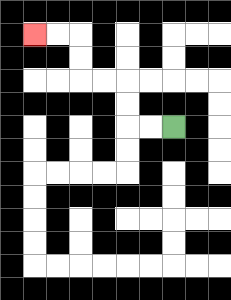{'start': '[7, 5]', 'end': '[1, 1]', 'path_directions': 'L,L,U,U,L,L,U,U,L,L', 'path_coordinates': '[[7, 5], [6, 5], [5, 5], [5, 4], [5, 3], [4, 3], [3, 3], [3, 2], [3, 1], [2, 1], [1, 1]]'}